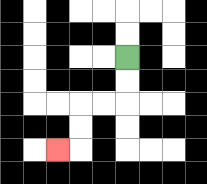{'start': '[5, 2]', 'end': '[2, 6]', 'path_directions': 'D,D,L,L,D,D,L', 'path_coordinates': '[[5, 2], [5, 3], [5, 4], [4, 4], [3, 4], [3, 5], [3, 6], [2, 6]]'}